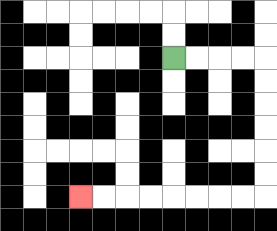{'start': '[7, 2]', 'end': '[3, 8]', 'path_directions': 'R,R,R,R,D,D,D,D,D,D,L,L,L,L,L,L,L,L', 'path_coordinates': '[[7, 2], [8, 2], [9, 2], [10, 2], [11, 2], [11, 3], [11, 4], [11, 5], [11, 6], [11, 7], [11, 8], [10, 8], [9, 8], [8, 8], [7, 8], [6, 8], [5, 8], [4, 8], [3, 8]]'}